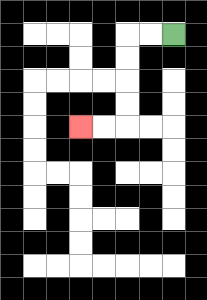{'start': '[7, 1]', 'end': '[3, 5]', 'path_directions': 'L,L,D,D,D,D,L,L', 'path_coordinates': '[[7, 1], [6, 1], [5, 1], [5, 2], [5, 3], [5, 4], [5, 5], [4, 5], [3, 5]]'}